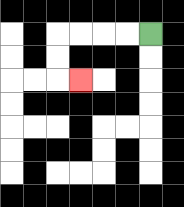{'start': '[6, 1]', 'end': '[3, 3]', 'path_directions': 'L,L,L,L,D,D,R', 'path_coordinates': '[[6, 1], [5, 1], [4, 1], [3, 1], [2, 1], [2, 2], [2, 3], [3, 3]]'}